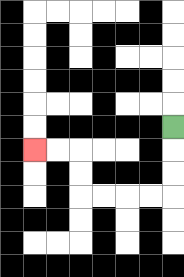{'start': '[7, 5]', 'end': '[1, 6]', 'path_directions': 'D,D,D,L,L,L,L,U,U,L,L', 'path_coordinates': '[[7, 5], [7, 6], [7, 7], [7, 8], [6, 8], [5, 8], [4, 8], [3, 8], [3, 7], [3, 6], [2, 6], [1, 6]]'}